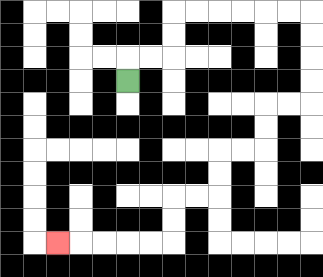{'start': '[5, 3]', 'end': '[2, 10]', 'path_directions': 'U,R,R,U,U,R,R,R,R,R,R,D,D,D,D,L,L,D,D,L,L,D,D,L,L,D,D,L,L,L,L,L', 'path_coordinates': '[[5, 3], [5, 2], [6, 2], [7, 2], [7, 1], [7, 0], [8, 0], [9, 0], [10, 0], [11, 0], [12, 0], [13, 0], [13, 1], [13, 2], [13, 3], [13, 4], [12, 4], [11, 4], [11, 5], [11, 6], [10, 6], [9, 6], [9, 7], [9, 8], [8, 8], [7, 8], [7, 9], [7, 10], [6, 10], [5, 10], [4, 10], [3, 10], [2, 10]]'}